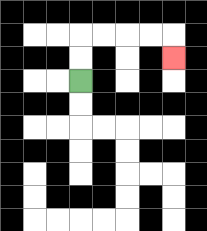{'start': '[3, 3]', 'end': '[7, 2]', 'path_directions': 'U,U,R,R,R,R,D', 'path_coordinates': '[[3, 3], [3, 2], [3, 1], [4, 1], [5, 1], [6, 1], [7, 1], [7, 2]]'}